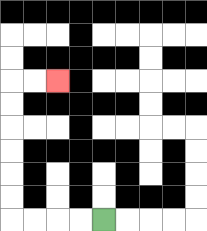{'start': '[4, 9]', 'end': '[2, 3]', 'path_directions': 'L,L,L,L,U,U,U,U,U,U,R,R', 'path_coordinates': '[[4, 9], [3, 9], [2, 9], [1, 9], [0, 9], [0, 8], [0, 7], [0, 6], [0, 5], [0, 4], [0, 3], [1, 3], [2, 3]]'}